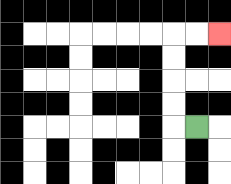{'start': '[8, 5]', 'end': '[9, 1]', 'path_directions': 'L,U,U,U,U,R,R', 'path_coordinates': '[[8, 5], [7, 5], [7, 4], [7, 3], [7, 2], [7, 1], [8, 1], [9, 1]]'}